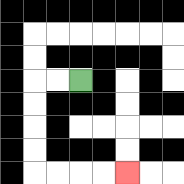{'start': '[3, 3]', 'end': '[5, 7]', 'path_directions': 'L,L,D,D,D,D,R,R,R,R', 'path_coordinates': '[[3, 3], [2, 3], [1, 3], [1, 4], [1, 5], [1, 6], [1, 7], [2, 7], [3, 7], [4, 7], [5, 7]]'}